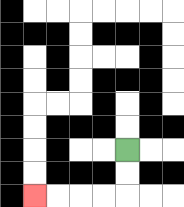{'start': '[5, 6]', 'end': '[1, 8]', 'path_directions': 'D,D,L,L,L,L', 'path_coordinates': '[[5, 6], [5, 7], [5, 8], [4, 8], [3, 8], [2, 8], [1, 8]]'}